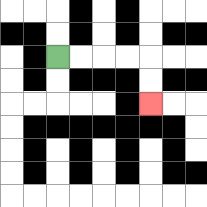{'start': '[2, 2]', 'end': '[6, 4]', 'path_directions': 'R,R,R,R,D,D', 'path_coordinates': '[[2, 2], [3, 2], [4, 2], [5, 2], [6, 2], [6, 3], [6, 4]]'}